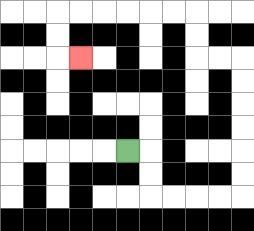{'start': '[5, 6]', 'end': '[3, 2]', 'path_directions': 'R,D,D,R,R,R,R,U,U,U,U,U,U,L,L,U,U,L,L,L,L,L,L,D,D,R', 'path_coordinates': '[[5, 6], [6, 6], [6, 7], [6, 8], [7, 8], [8, 8], [9, 8], [10, 8], [10, 7], [10, 6], [10, 5], [10, 4], [10, 3], [10, 2], [9, 2], [8, 2], [8, 1], [8, 0], [7, 0], [6, 0], [5, 0], [4, 0], [3, 0], [2, 0], [2, 1], [2, 2], [3, 2]]'}